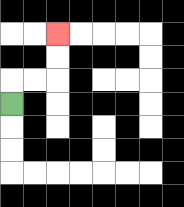{'start': '[0, 4]', 'end': '[2, 1]', 'path_directions': 'U,R,R,U,U', 'path_coordinates': '[[0, 4], [0, 3], [1, 3], [2, 3], [2, 2], [2, 1]]'}